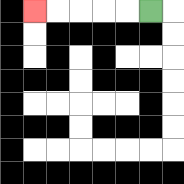{'start': '[6, 0]', 'end': '[1, 0]', 'path_directions': 'L,L,L,L,L', 'path_coordinates': '[[6, 0], [5, 0], [4, 0], [3, 0], [2, 0], [1, 0]]'}